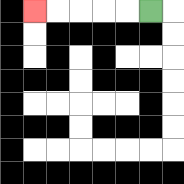{'start': '[6, 0]', 'end': '[1, 0]', 'path_directions': 'L,L,L,L,L', 'path_coordinates': '[[6, 0], [5, 0], [4, 0], [3, 0], [2, 0], [1, 0]]'}